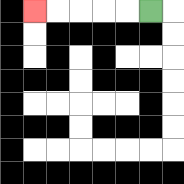{'start': '[6, 0]', 'end': '[1, 0]', 'path_directions': 'L,L,L,L,L', 'path_coordinates': '[[6, 0], [5, 0], [4, 0], [3, 0], [2, 0], [1, 0]]'}